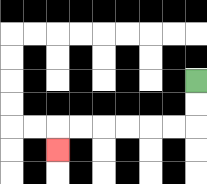{'start': '[8, 3]', 'end': '[2, 6]', 'path_directions': 'D,D,L,L,L,L,L,L,D', 'path_coordinates': '[[8, 3], [8, 4], [8, 5], [7, 5], [6, 5], [5, 5], [4, 5], [3, 5], [2, 5], [2, 6]]'}